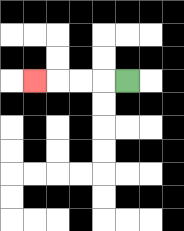{'start': '[5, 3]', 'end': '[1, 3]', 'path_directions': 'L,L,L,L', 'path_coordinates': '[[5, 3], [4, 3], [3, 3], [2, 3], [1, 3]]'}